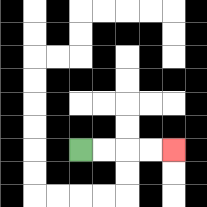{'start': '[3, 6]', 'end': '[7, 6]', 'path_directions': 'R,R,R,R', 'path_coordinates': '[[3, 6], [4, 6], [5, 6], [6, 6], [7, 6]]'}